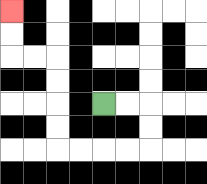{'start': '[4, 4]', 'end': '[0, 0]', 'path_directions': 'R,R,D,D,L,L,L,L,U,U,U,U,L,L,U,U', 'path_coordinates': '[[4, 4], [5, 4], [6, 4], [6, 5], [6, 6], [5, 6], [4, 6], [3, 6], [2, 6], [2, 5], [2, 4], [2, 3], [2, 2], [1, 2], [0, 2], [0, 1], [0, 0]]'}